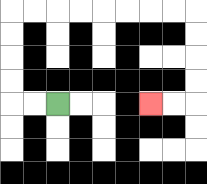{'start': '[2, 4]', 'end': '[6, 4]', 'path_directions': 'L,L,U,U,U,U,R,R,R,R,R,R,R,R,D,D,D,D,L,L', 'path_coordinates': '[[2, 4], [1, 4], [0, 4], [0, 3], [0, 2], [0, 1], [0, 0], [1, 0], [2, 0], [3, 0], [4, 0], [5, 0], [6, 0], [7, 0], [8, 0], [8, 1], [8, 2], [8, 3], [8, 4], [7, 4], [6, 4]]'}